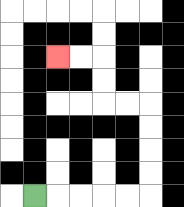{'start': '[1, 8]', 'end': '[2, 2]', 'path_directions': 'R,R,R,R,R,U,U,U,U,L,L,U,U,L,L', 'path_coordinates': '[[1, 8], [2, 8], [3, 8], [4, 8], [5, 8], [6, 8], [6, 7], [6, 6], [6, 5], [6, 4], [5, 4], [4, 4], [4, 3], [4, 2], [3, 2], [2, 2]]'}